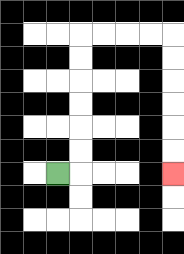{'start': '[2, 7]', 'end': '[7, 7]', 'path_directions': 'R,U,U,U,U,U,U,R,R,R,R,D,D,D,D,D,D', 'path_coordinates': '[[2, 7], [3, 7], [3, 6], [3, 5], [3, 4], [3, 3], [3, 2], [3, 1], [4, 1], [5, 1], [6, 1], [7, 1], [7, 2], [7, 3], [7, 4], [7, 5], [7, 6], [7, 7]]'}